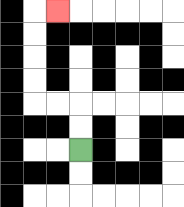{'start': '[3, 6]', 'end': '[2, 0]', 'path_directions': 'U,U,L,L,U,U,U,U,R', 'path_coordinates': '[[3, 6], [3, 5], [3, 4], [2, 4], [1, 4], [1, 3], [1, 2], [1, 1], [1, 0], [2, 0]]'}